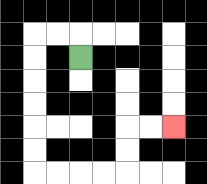{'start': '[3, 2]', 'end': '[7, 5]', 'path_directions': 'U,L,L,D,D,D,D,D,D,R,R,R,R,U,U,R,R', 'path_coordinates': '[[3, 2], [3, 1], [2, 1], [1, 1], [1, 2], [1, 3], [1, 4], [1, 5], [1, 6], [1, 7], [2, 7], [3, 7], [4, 7], [5, 7], [5, 6], [5, 5], [6, 5], [7, 5]]'}